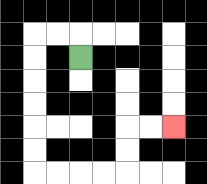{'start': '[3, 2]', 'end': '[7, 5]', 'path_directions': 'U,L,L,D,D,D,D,D,D,R,R,R,R,U,U,R,R', 'path_coordinates': '[[3, 2], [3, 1], [2, 1], [1, 1], [1, 2], [1, 3], [1, 4], [1, 5], [1, 6], [1, 7], [2, 7], [3, 7], [4, 7], [5, 7], [5, 6], [5, 5], [6, 5], [7, 5]]'}